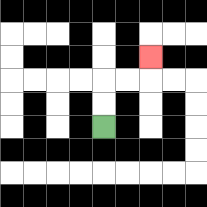{'start': '[4, 5]', 'end': '[6, 2]', 'path_directions': 'U,U,R,R,U', 'path_coordinates': '[[4, 5], [4, 4], [4, 3], [5, 3], [6, 3], [6, 2]]'}